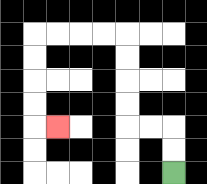{'start': '[7, 7]', 'end': '[2, 5]', 'path_directions': 'U,U,L,L,U,U,U,U,L,L,L,L,D,D,D,D,R', 'path_coordinates': '[[7, 7], [7, 6], [7, 5], [6, 5], [5, 5], [5, 4], [5, 3], [5, 2], [5, 1], [4, 1], [3, 1], [2, 1], [1, 1], [1, 2], [1, 3], [1, 4], [1, 5], [2, 5]]'}